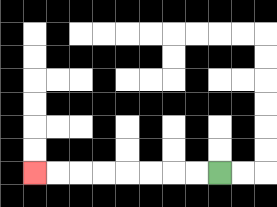{'start': '[9, 7]', 'end': '[1, 7]', 'path_directions': 'L,L,L,L,L,L,L,L', 'path_coordinates': '[[9, 7], [8, 7], [7, 7], [6, 7], [5, 7], [4, 7], [3, 7], [2, 7], [1, 7]]'}